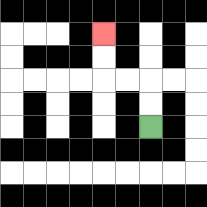{'start': '[6, 5]', 'end': '[4, 1]', 'path_directions': 'U,U,L,L,U,U', 'path_coordinates': '[[6, 5], [6, 4], [6, 3], [5, 3], [4, 3], [4, 2], [4, 1]]'}